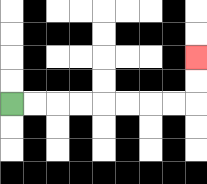{'start': '[0, 4]', 'end': '[8, 2]', 'path_directions': 'R,R,R,R,R,R,R,R,U,U', 'path_coordinates': '[[0, 4], [1, 4], [2, 4], [3, 4], [4, 4], [5, 4], [6, 4], [7, 4], [8, 4], [8, 3], [8, 2]]'}